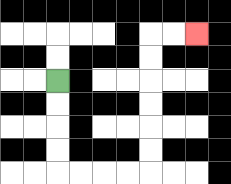{'start': '[2, 3]', 'end': '[8, 1]', 'path_directions': 'D,D,D,D,R,R,R,R,U,U,U,U,U,U,R,R', 'path_coordinates': '[[2, 3], [2, 4], [2, 5], [2, 6], [2, 7], [3, 7], [4, 7], [5, 7], [6, 7], [6, 6], [6, 5], [6, 4], [6, 3], [6, 2], [6, 1], [7, 1], [8, 1]]'}